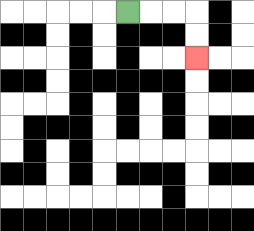{'start': '[5, 0]', 'end': '[8, 2]', 'path_directions': 'R,R,R,D,D', 'path_coordinates': '[[5, 0], [6, 0], [7, 0], [8, 0], [8, 1], [8, 2]]'}